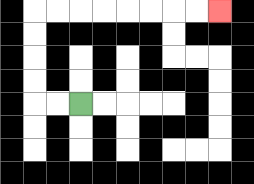{'start': '[3, 4]', 'end': '[9, 0]', 'path_directions': 'L,L,U,U,U,U,R,R,R,R,R,R,R,R', 'path_coordinates': '[[3, 4], [2, 4], [1, 4], [1, 3], [1, 2], [1, 1], [1, 0], [2, 0], [3, 0], [4, 0], [5, 0], [6, 0], [7, 0], [8, 0], [9, 0]]'}